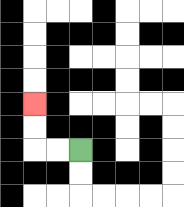{'start': '[3, 6]', 'end': '[1, 4]', 'path_directions': 'L,L,U,U', 'path_coordinates': '[[3, 6], [2, 6], [1, 6], [1, 5], [1, 4]]'}